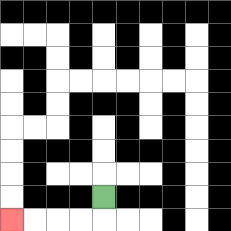{'start': '[4, 8]', 'end': '[0, 9]', 'path_directions': 'D,L,L,L,L', 'path_coordinates': '[[4, 8], [4, 9], [3, 9], [2, 9], [1, 9], [0, 9]]'}